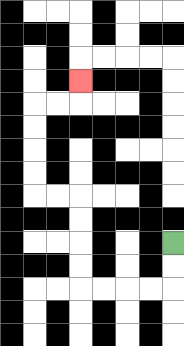{'start': '[7, 10]', 'end': '[3, 3]', 'path_directions': 'D,D,L,L,L,L,U,U,U,U,L,L,U,U,U,U,R,R,U', 'path_coordinates': '[[7, 10], [7, 11], [7, 12], [6, 12], [5, 12], [4, 12], [3, 12], [3, 11], [3, 10], [3, 9], [3, 8], [2, 8], [1, 8], [1, 7], [1, 6], [1, 5], [1, 4], [2, 4], [3, 4], [3, 3]]'}